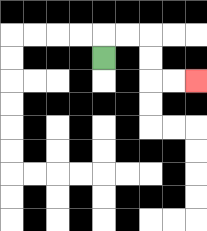{'start': '[4, 2]', 'end': '[8, 3]', 'path_directions': 'U,R,R,D,D,R,R', 'path_coordinates': '[[4, 2], [4, 1], [5, 1], [6, 1], [6, 2], [6, 3], [7, 3], [8, 3]]'}